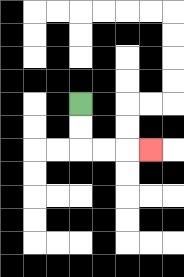{'start': '[3, 4]', 'end': '[6, 6]', 'path_directions': 'D,D,R,R,R', 'path_coordinates': '[[3, 4], [3, 5], [3, 6], [4, 6], [5, 6], [6, 6]]'}